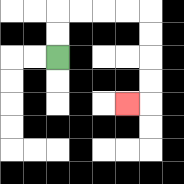{'start': '[2, 2]', 'end': '[5, 4]', 'path_directions': 'U,U,R,R,R,R,D,D,D,D,L', 'path_coordinates': '[[2, 2], [2, 1], [2, 0], [3, 0], [4, 0], [5, 0], [6, 0], [6, 1], [6, 2], [6, 3], [6, 4], [5, 4]]'}